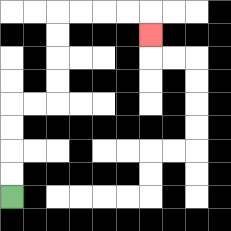{'start': '[0, 8]', 'end': '[6, 1]', 'path_directions': 'U,U,U,U,R,R,U,U,U,U,R,R,R,R,D', 'path_coordinates': '[[0, 8], [0, 7], [0, 6], [0, 5], [0, 4], [1, 4], [2, 4], [2, 3], [2, 2], [2, 1], [2, 0], [3, 0], [4, 0], [5, 0], [6, 0], [6, 1]]'}